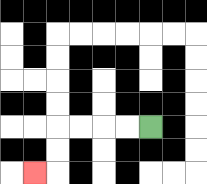{'start': '[6, 5]', 'end': '[1, 7]', 'path_directions': 'L,L,L,L,D,D,L', 'path_coordinates': '[[6, 5], [5, 5], [4, 5], [3, 5], [2, 5], [2, 6], [2, 7], [1, 7]]'}